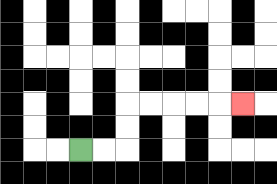{'start': '[3, 6]', 'end': '[10, 4]', 'path_directions': 'R,R,U,U,R,R,R,R,R', 'path_coordinates': '[[3, 6], [4, 6], [5, 6], [5, 5], [5, 4], [6, 4], [7, 4], [8, 4], [9, 4], [10, 4]]'}